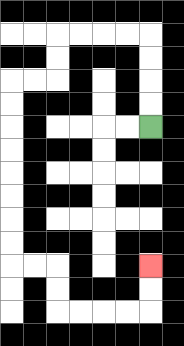{'start': '[6, 5]', 'end': '[6, 11]', 'path_directions': 'U,U,U,U,L,L,L,L,D,D,L,L,D,D,D,D,D,D,D,D,R,R,D,D,R,R,R,R,U,U', 'path_coordinates': '[[6, 5], [6, 4], [6, 3], [6, 2], [6, 1], [5, 1], [4, 1], [3, 1], [2, 1], [2, 2], [2, 3], [1, 3], [0, 3], [0, 4], [0, 5], [0, 6], [0, 7], [0, 8], [0, 9], [0, 10], [0, 11], [1, 11], [2, 11], [2, 12], [2, 13], [3, 13], [4, 13], [5, 13], [6, 13], [6, 12], [6, 11]]'}